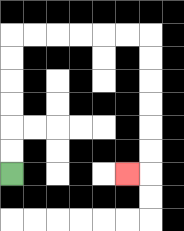{'start': '[0, 7]', 'end': '[5, 7]', 'path_directions': 'U,U,U,U,U,U,R,R,R,R,R,R,D,D,D,D,D,D,L', 'path_coordinates': '[[0, 7], [0, 6], [0, 5], [0, 4], [0, 3], [0, 2], [0, 1], [1, 1], [2, 1], [3, 1], [4, 1], [5, 1], [6, 1], [6, 2], [6, 3], [6, 4], [6, 5], [6, 6], [6, 7], [5, 7]]'}